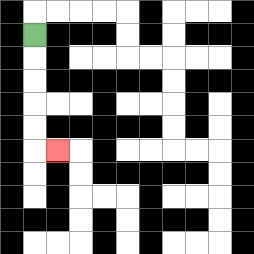{'start': '[1, 1]', 'end': '[2, 6]', 'path_directions': 'D,D,D,D,D,R', 'path_coordinates': '[[1, 1], [1, 2], [1, 3], [1, 4], [1, 5], [1, 6], [2, 6]]'}